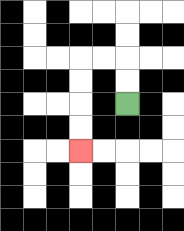{'start': '[5, 4]', 'end': '[3, 6]', 'path_directions': 'U,U,L,L,D,D,D,D', 'path_coordinates': '[[5, 4], [5, 3], [5, 2], [4, 2], [3, 2], [3, 3], [3, 4], [3, 5], [3, 6]]'}